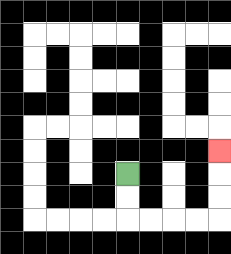{'start': '[5, 7]', 'end': '[9, 6]', 'path_directions': 'D,D,R,R,R,R,U,U,U', 'path_coordinates': '[[5, 7], [5, 8], [5, 9], [6, 9], [7, 9], [8, 9], [9, 9], [9, 8], [9, 7], [9, 6]]'}